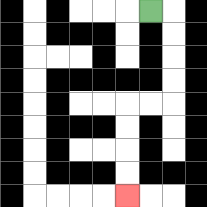{'start': '[6, 0]', 'end': '[5, 8]', 'path_directions': 'R,D,D,D,D,L,L,D,D,D,D', 'path_coordinates': '[[6, 0], [7, 0], [7, 1], [7, 2], [7, 3], [7, 4], [6, 4], [5, 4], [5, 5], [5, 6], [5, 7], [5, 8]]'}